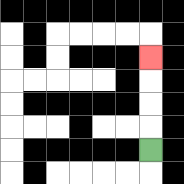{'start': '[6, 6]', 'end': '[6, 2]', 'path_directions': 'U,U,U,U', 'path_coordinates': '[[6, 6], [6, 5], [6, 4], [6, 3], [6, 2]]'}